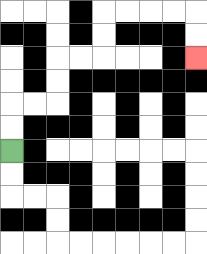{'start': '[0, 6]', 'end': '[8, 2]', 'path_directions': 'U,U,R,R,U,U,R,R,U,U,R,R,R,R,D,D', 'path_coordinates': '[[0, 6], [0, 5], [0, 4], [1, 4], [2, 4], [2, 3], [2, 2], [3, 2], [4, 2], [4, 1], [4, 0], [5, 0], [6, 0], [7, 0], [8, 0], [8, 1], [8, 2]]'}